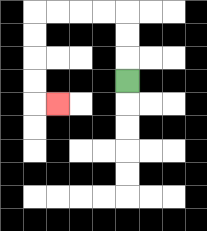{'start': '[5, 3]', 'end': '[2, 4]', 'path_directions': 'U,U,U,L,L,L,L,D,D,D,D,R', 'path_coordinates': '[[5, 3], [5, 2], [5, 1], [5, 0], [4, 0], [3, 0], [2, 0], [1, 0], [1, 1], [1, 2], [1, 3], [1, 4], [2, 4]]'}